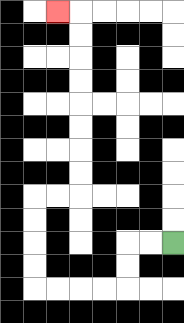{'start': '[7, 10]', 'end': '[2, 0]', 'path_directions': 'L,L,D,D,L,L,L,L,U,U,U,U,R,R,U,U,U,U,U,U,U,U,L', 'path_coordinates': '[[7, 10], [6, 10], [5, 10], [5, 11], [5, 12], [4, 12], [3, 12], [2, 12], [1, 12], [1, 11], [1, 10], [1, 9], [1, 8], [2, 8], [3, 8], [3, 7], [3, 6], [3, 5], [3, 4], [3, 3], [3, 2], [3, 1], [3, 0], [2, 0]]'}